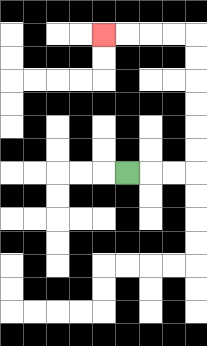{'start': '[5, 7]', 'end': '[4, 1]', 'path_directions': 'R,R,R,U,U,U,U,U,U,L,L,L,L', 'path_coordinates': '[[5, 7], [6, 7], [7, 7], [8, 7], [8, 6], [8, 5], [8, 4], [8, 3], [8, 2], [8, 1], [7, 1], [6, 1], [5, 1], [4, 1]]'}